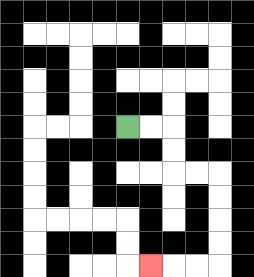{'start': '[5, 5]', 'end': '[6, 11]', 'path_directions': 'R,R,D,D,R,R,D,D,D,D,L,L,L', 'path_coordinates': '[[5, 5], [6, 5], [7, 5], [7, 6], [7, 7], [8, 7], [9, 7], [9, 8], [9, 9], [9, 10], [9, 11], [8, 11], [7, 11], [6, 11]]'}